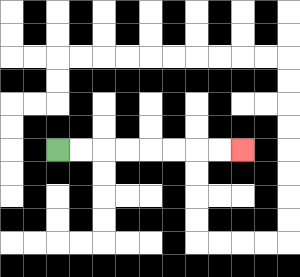{'start': '[2, 6]', 'end': '[10, 6]', 'path_directions': 'R,R,R,R,R,R,R,R', 'path_coordinates': '[[2, 6], [3, 6], [4, 6], [5, 6], [6, 6], [7, 6], [8, 6], [9, 6], [10, 6]]'}